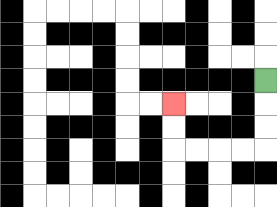{'start': '[11, 3]', 'end': '[7, 4]', 'path_directions': 'D,D,D,L,L,L,L,U,U', 'path_coordinates': '[[11, 3], [11, 4], [11, 5], [11, 6], [10, 6], [9, 6], [8, 6], [7, 6], [7, 5], [7, 4]]'}